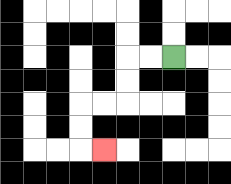{'start': '[7, 2]', 'end': '[4, 6]', 'path_directions': 'L,L,D,D,L,L,D,D,R', 'path_coordinates': '[[7, 2], [6, 2], [5, 2], [5, 3], [5, 4], [4, 4], [3, 4], [3, 5], [3, 6], [4, 6]]'}